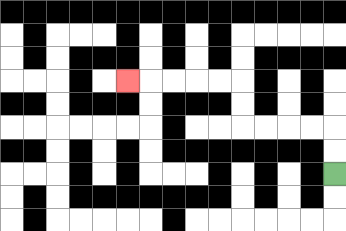{'start': '[14, 7]', 'end': '[5, 3]', 'path_directions': 'U,U,L,L,L,L,U,U,L,L,L,L,L', 'path_coordinates': '[[14, 7], [14, 6], [14, 5], [13, 5], [12, 5], [11, 5], [10, 5], [10, 4], [10, 3], [9, 3], [8, 3], [7, 3], [6, 3], [5, 3]]'}